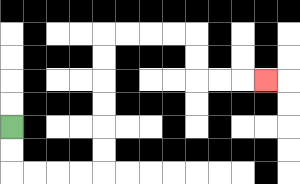{'start': '[0, 5]', 'end': '[11, 3]', 'path_directions': 'D,D,R,R,R,R,U,U,U,U,U,U,R,R,R,R,D,D,R,R,R', 'path_coordinates': '[[0, 5], [0, 6], [0, 7], [1, 7], [2, 7], [3, 7], [4, 7], [4, 6], [4, 5], [4, 4], [4, 3], [4, 2], [4, 1], [5, 1], [6, 1], [7, 1], [8, 1], [8, 2], [8, 3], [9, 3], [10, 3], [11, 3]]'}